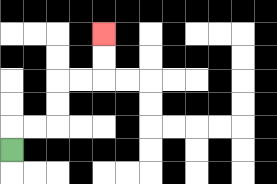{'start': '[0, 6]', 'end': '[4, 1]', 'path_directions': 'U,R,R,U,U,R,R,U,U', 'path_coordinates': '[[0, 6], [0, 5], [1, 5], [2, 5], [2, 4], [2, 3], [3, 3], [4, 3], [4, 2], [4, 1]]'}